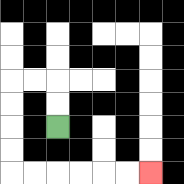{'start': '[2, 5]', 'end': '[6, 7]', 'path_directions': 'U,U,L,L,D,D,D,D,R,R,R,R,R,R', 'path_coordinates': '[[2, 5], [2, 4], [2, 3], [1, 3], [0, 3], [0, 4], [0, 5], [0, 6], [0, 7], [1, 7], [2, 7], [3, 7], [4, 7], [5, 7], [6, 7]]'}